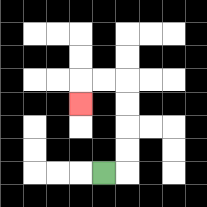{'start': '[4, 7]', 'end': '[3, 4]', 'path_directions': 'R,U,U,U,U,L,L,D', 'path_coordinates': '[[4, 7], [5, 7], [5, 6], [5, 5], [5, 4], [5, 3], [4, 3], [3, 3], [3, 4]]'}